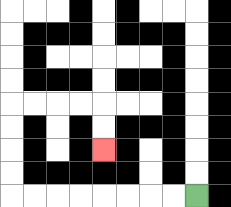{'start': '[8, 8]', 'end': '[4, 6]', 'path_directions': 'L,L,L,L,L,L,L,L,U,U,U,U,R,R,R,R,D,D', 'path_coordinates': '[[8, 8], [7, 8], [6, 8], [5, 8], [4, 8], [3, 8], [2, 8], [1, 8], [0, 8], [0, 7], [0, 6], [0, 5], [0, 4], [1, 4], [2, 4], [3, 4], [4, 4], [4, 5], [4, 6]]'}